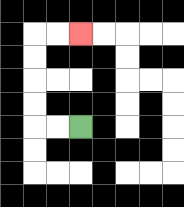{'start': '[3, 5]', 'end': '[3, 1]', 'path_directions': 'L,L,U,U,U,U,R,R', 'path_coordinates': '[[3, 5], [2, 5], [1, 5], [1, 4], [1, 3], [1, 2], [1, 1], [2, 1], [3, 1]]'}